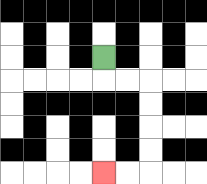{'start': '[4, 2]', 'end': '[4, 7]', 'path_directions': 'D,R,R,D,D,D,D,L,L', 'path_coordinates': '[[4, 2], [4, 3], [5, 3], [6, 3], [6, 4], [6, 5], [6, 6], [6, 7], [5, 7], [4, 7]]'}